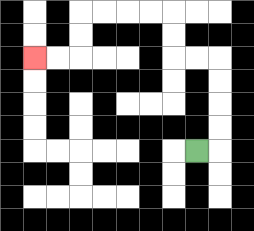{'start': '[8, 6]', 'end': '[1, 2]', 'path_directions': 'R,U,U,U,U,L,L,U,U,L,L,L,L,D,D,L,L', 'path_coordinates': '[[8, 6], [9, 6], [9, 5], [9, 4], [9, 3], [9, 2], [8, 2], [7, 2], [7, 1], [7, 0], [6, 0], [5, 0], [4, 0], [3, 0], [3, 1], [3, 2], [2, 2], [1, 2]]'}